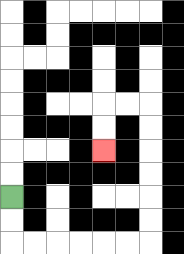{'start': '[0, 8]', 'end': '[4, 6]', 'path_directions': 'D,D,R,R,R,R,R,R,U,U,U,U,U,U,L,L,D,D', 'path_coordinates': '[[0, 8], [0, 9], [0, 10], [1, 10], [2, 10], [3, 10], [4, 10], [5, 10], [6, 10], [6, 9], [6, 8], [6, 7], [6, 6], [6, 5], [6, 4], [5, 4], [4, 4], [4, 5], [4, 6]]'}